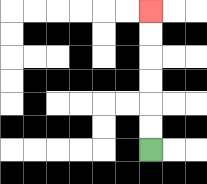{'start': '[6, 6]', 'end': '[6, 0]', 'path_directions': 'U,U,U,U,U,U', 'path_coordinates': '[[6, 6], [6, 5], [6, 4], [6, 3], [6, 2], [6, 1], [6, 0]]'}